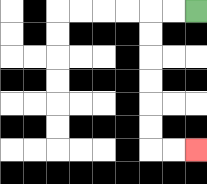{'start': '[8, 0]', 'end': '[8, 6]', 'path_directions': 'L,L,D,D,D,D,D,D,R,R', 'path_coordinates': '[[8, 0], [7, 0], [6, 0], [6, 1], [6, 2], [6, 3], [6, 4], [6, 5], [6, 6], [7, 6], [8, 6]]'}